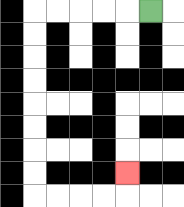{'start': '[6, 0]', 'end': '[5, 7]', 'path_directions': 'L,L,L,L,L,D,D,D,D,D,D,D,D,R,R,R,R,U', 'path_coordinates': '[[6, 0], [5, 0], [4, 0], [3, 0], [2, 0], [1, 0], [1, 1], [1, 2], [1, 3], [1, 4], [1, 5], [1, 6], [1, 7], [1, 8], [2, 8], [3, 8], [4, 8], [5, 8], [5, 7]]'}